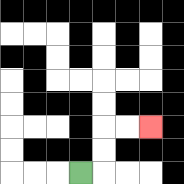{'start': '[3, 7]', 'end': '[6, 5]', 'path_directions': 'R,U,U,R,R', 'path_coordinates': '[[3, 7], [4, 7], [4, 6], [4, 5], [5, 5], [6, 5]]'}